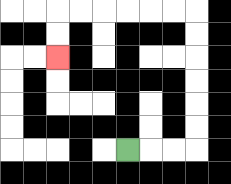{'start': '[5, 6]', 'end': '[2, 2]', 'path_directions': 'R,R,R,U,U,U,U,U,U,L,L,L,L,L,L,D,D', 'path_coordinates': '[[5, 6], [6, 6], [7, 6], [8, 6], [8, 5], [8, 4], [8, 3], [8, 2], [8, 1], [8, 0], [7, 0], [6, 0], [5, 0], [4, 0], [3, 0], [2, 0], [2, 1], [2, 2]]'}